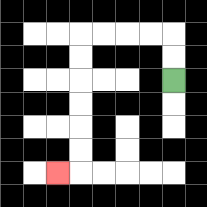{'start': '[7, 3]', 'end': '[2, 7]', 'path_directions': 'U,U,L,L,L,L,D,D,D,D,D,D,L', 'path_coordinates': '[[7, 3], [7, 2], [7, 1], [6, 1], [5, 1], [4, 1], [3, 1], [3, 2], [3, 3], [3, 4], [3, 5], [3, 6], [3, 7], [2, 7]]'}